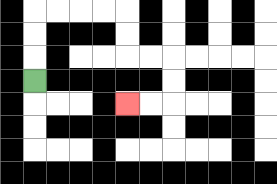{'start': '[1, 3]', 'end': '[5, 4]', 'path_directions': 'U,U,U,R,R,R,R,D,D,R,R,D,D,L,L', 'path_coordinates': '[[1, 3], [1, 2], [1, 1], [1, 0], [2, 0], [3, 0], [4, 0], [5, 0], [5, 1], [5, 2], [6, 2], [7, 2], [7, 3], [7, 4], [6, 4], [5, 4]]'}